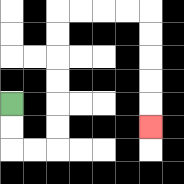{'start': '[0, 4]', 'end': '[6, 5]', 'path_directions': 'D,D,R,R,U,U,U,U,U,U,R,R,R,R,D,D,D,D,D', 'path_coordinates': '[[0, 4], [0, 5], [0, 6], [1, 6], [2, 6], [2, 5], [2, 4], [2, 3], [2, 2], [2, 1], [2, 0], [3, 0], [4, 0], [5, 0], [6, 0], [6, 1], [6, 2], [6, 3], [6, 4], [6, 5]]'}